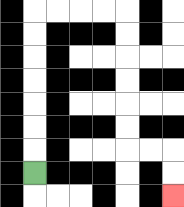{'start': '[1, 7]', 'end': '[7, 8]', 'path_directions': 'U,U,U,U,U,U,U,R,R,R,R,D,D,D,D,D,D,R,R,D,D', 'path_coordinates': '[[1, 7], [1, 6], [1, 5], [1, 4], [1, 3], [1, 2], [1, 1], [1, 0], [2, 0], [3, 0], [4, 0], [5, 0], [5, 1], [5, 2], [5, 3], [5, 4], [5, 5], [5, 6], [6, 6], [7, 6], [7, 7], [7, 8]]'}